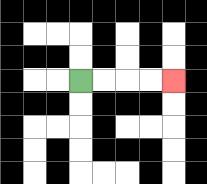{'start': '[3, 3]', 'end': '[7, 3]', 'path_directions': 'R,R,R,R', 'path_coordinates': '[[3, 3], [4, 3], [5, 3], [6, 3], [7, 3]]'}